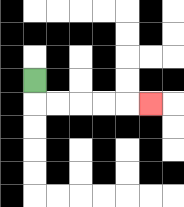{'start': '[1, 3]', 'end': '[6, 4]', 'path_directions': 'D,R,R,R,R,R', 'path_coordinates': '[[1, 3], [1, 4], [2, 4], [3, 4], [4, 4], [5, 4], [6, 4]]'}